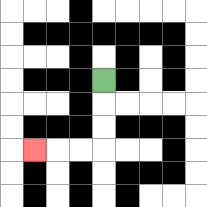{'start': '[4, 3]', 'end': '[1, 6]', 'path_directions': 'D,D,D,L,L,L', 'path_coordinates': '[[4, 3], [4, 4], [4, 5], [4, 6], [3, 6], [2, 6], [1, 6]]'}